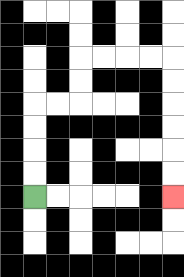{'start': '[1, 8]', 'end': '[7, 8]', 'path_directions': 'U,U,U,U,R,R,U,U,R,R,R,R,D,D,D,D,D,D', 'path_coordinates': '[[1, 8], [1, 7], [1, 6], [1, 5], [1, 4], [2, 4], [3, 4], [3, 3], [3, 2], [4, 2], [5, 2], [6, 2], [7, 2], [7, 3], [7, 4], [7, 5], [7, 6], [7, 7], [7, 8]]'}